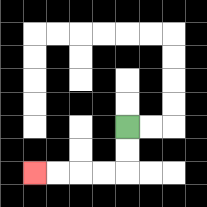{'start': '[5, 5]', 'end': '[1, 7]', 'path_directions': 'D,D,L,L,L,L', 'path_coordinates': '[[5, 5], [5, 6], [5, 7], [4, 7], [3, 7], [2, 7], [1, 7]]'}